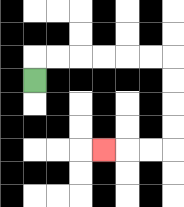{'start': '[1, 3]', 'end': '[4, 6]', 'path_directions': 'U,R,R,R,R,R,R,D,D,D,D,L,L,L', 'path_coordinates': '[[1, 3], [1, 2], [2, 2], [3, 2], [4, 2], [5, 2], [6, 2], [7, 2], [7, 3], [7, 4], [7, 5], [7, 6], [6, 6], [5, 6], [4, 6]]'}